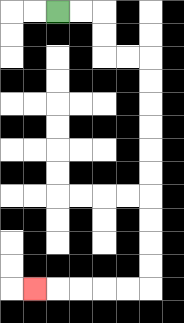{'start': '[2, 0]', 'end': '[1, 12]', 'path_directions': 'R,R,D,D,R,R,D,D,D,D,D,D,D,D,D,D,L,L,L,L,L', 'path_coordinates': '[[2, 0], [3, 0], [4, 0], [4, 1], [4, 2], [5, 2], [6, 2], [6, 3], [6, 4], [6, 5], [6, 6], [6, 7], [6, 8], [6, 9], [6, 10], [6, 11], [6, 12], [5, 12], [4, 12], [3, 12], [2, 12], [1, 12]]'}